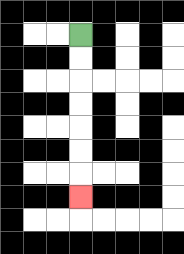{'start': '[3, 1]', 'end': '[3, 8]', 'path_directions': 'D,D,D,D,D,D,D', 'path_coordinates': '[[3, 1], [3, 2], [3, 3], [3, 4], [3, 5], [3, 6], [3, 7], [3, 8]]'}